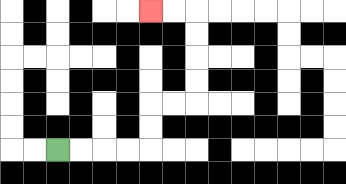{'start': '[2, 6]', 'end': '[6, 0]', 'path_directions': 'R,R,R,R,U,U,R,R,U,U,U,U,L,L', 'path_coordinates': '[[2, 6], [3, 6], [4, 6], [5, 6], [6, 6], [6, 5], [6, 4], [7, 4], [8, 4], [8, 3], [8, 2], [8, 1], [8, 0], [7, 0], [6, 0]]'}